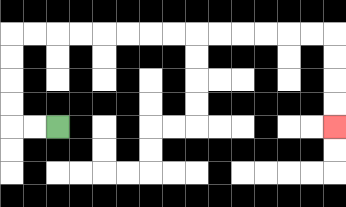{'start': '[2, 5]', 'end': '[14, 5]', 'path_directions': 'L,L,U,U,U,U,R,R,R,R,R,R,R,R,R,R,R,R,R,R,D,D,D,D', 'path_coordinates': '[[2, 5], [1, 5], [0, 5], [0, 4], [0, 3], [0, 2], [0, 1], [1, 1], [2, 1], [3, 1], [4, 1], [5, 1], [6, 1], [7, 1], [8, 1], [9, 1], [10, 1], [11, 1], [12, 1], [13, 1], [14, 1], [14, 2], [14, 3], [14, 4], [14, 5]]'}